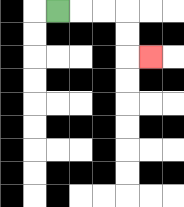{'start': '[2, 0]', 'end': '[6, 2]', 'path_directions': 'R,R,R,D,D,R', 'path_coordinates': '[[2, 0], [3, 0], [4, 0], [5, 0], [5, 1], [5, 2], [6, 2]]'}